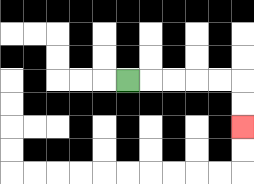{'start': '[5, 3]', 'end': '[10, 5]', 'path_directions': 'R,R,R,R,R,D,D', 'path_coordinates': '[[5, 3], [6, 3], [7, 3], [8, 3], [9, 3], [10, 3], [10, 4], [10, 5]]'}